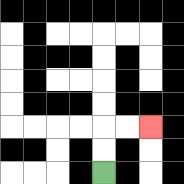{'start': '[4, 7]', 'end': '[6, 5]', 'path_directions': 'U,U,R,R', 'path_coordinates': '[[4, 7], [4, 6], [4, 5], [5, 5], [6, 5]]'}